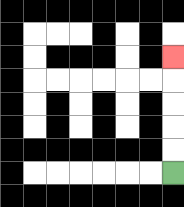{'start': '[7, 7]', 'end': '[7, 2]', 'path_directions': 'U,U,U,U,U', 'path_coordinates': '[[7, 7], [7, 6], [7, 5], [7, 4], [7, 3], [7, 2]]'}